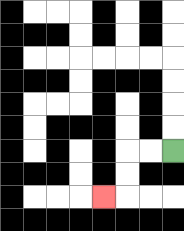{'start': '[7, 6]', 'end': '[4, 8]', 'path_directions': 'L,L,D,D,L', 'path_coordinates': '[[7, 6], [6, 6], [5, 6], [5, 7], [5, 8], [4, 8]]'}